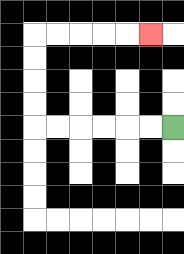{'start': '[7, 5]', 'end': '[6, 1]', 'path_directions': 'L,L,L,L,L,L,U,U,U,U,R,R,R,R,R', 'path_coordinates': '[[7, 5], [6, 5], [5, 5], [4, 5], [3, 5], [2, 5], [1, 5], [1, 4], [1, 3], [1, 2], [1, 1], [2, 1], [3, 1], [4, 1], [5, 1], [6, 1]]'}